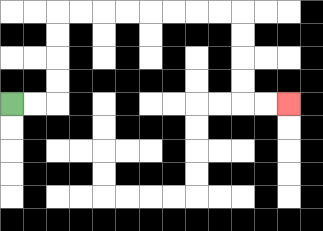{'start': '[0, 4]', 'end': '[12, 4]', 'path_directions': 'R,R,U,U,U,U,R,R,R,R,R,R,R,R,D,D,D,D,R,R', 'path_coordinates': '[[0, 4], [1, 4], [2, 4], [2, 3], [2, 2], [2, 1], [2, 0], [3, 0], [4, 0], [5, 0], [6, 0], [7, 0], [8, 0], [9, 0], [10, 0], [10, 1], [10, 2], [10, 3], [10, 4], [11, 4], [12, 4]]'}